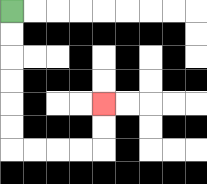{'start': '[0, 0]', 'end': '[4, 4]', 'path_directions': 'D,D,D,D,D,D,R,R,R,R,U,U', 'path_coordinates': '[[0, 0], [0, 1], [0, 2], [0, 3], [0, 4], [0, 5], [0, 6], [1, 6], [2, 6], [3, 6], [4, 6], [4, 5], [4, 4]]'}